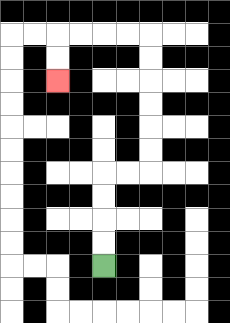{'start': '[4, 11]', 'end': '[2, 3]', 'path_directions': 'U,U,U,U,R,R,U,U,U,U,U,U,L,L,L,L,D,D', 'path_coordinates': '[[4, 11], [4, 10], [4, 9], [4, 8], [4, 7], [5, 7], [6, 7], [6, 6], [6, 5], [6, 4], [6, 3], [6, 2], [6, 1], [5, 1], [4, 1], [3, 1], [2, 1], [2, 2], [2, 3]]'}